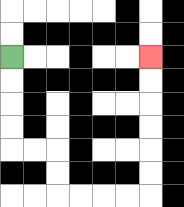{'start': '[0, 2]', 'end': '[6, 2]', 'path_directions': 'D,D,D,D,R,R,D,D,R,R,R,R,U,U,U,U,U,U', 'path_coordinates': '[[0, 2], [0, 3], [0, 4], [0, 5], [0, 6], [1, 6], [2, 6], [2, 7], [2, 8], [3, 8], [4, 8], [5, 8], [6, 8], [6, 7], [6, 6], [6, 5], [6, 4], [6, 3], [6, 2]]'}